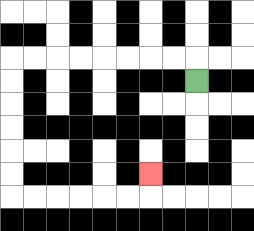{'start': '[8, 3]', 'end': '[6, 7]', 'path_directions': 'U,L,L,L,L,L,L,L,L,D,D,D,D,D,D,R,R,R,R,R,R,U', 'path_coordinates': '[[8, 3], [8, 2], [7, 2], [6, 2], [5, 2], [4, 2], [3, 2], [2, 2], [1, 2], [0, 2], [0, 3], [0, 4], [0, 5], [0, 6], [0, 7], [0, 8], [1, 8], [2, 8], [3, 8], [4, 8], [5, 8], [6, 8], [6, 7]]'}